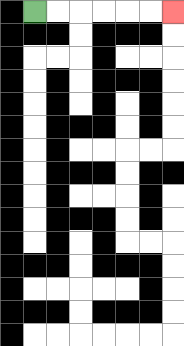{'start': '[1, 0]', 'end': '[7, 0]', 'path_directions': 'R,R,R,R,R,R', 'path_coordinates': '[[1, 0], [2, 0], [3, 0], [4, 0], [5, 0], [6, 0], [7, 0]]'}